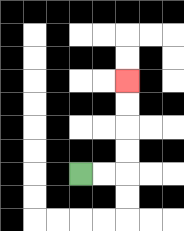{'start': '[3, 7]', 'end': '[5, 3]', 'path_directions': 'R,R,U,U,U,U', 'path_coordinates': '[[3, 7], [4, 7], [5, 7], [5, 6], [5, 5], [5, 4], [5, 3]]'}